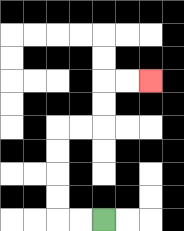{'start': '[4, 9]', 'end': '[6, 3]', 'path_directions': 'L,L,U,U,U,U,R,R,U,U,R,R', 'path_coordinates': '[[4, 9], [3, 9], [2, 9], [2, 8], [2, 7], [2, 6], [2, 5], [3, 5], [4, 5], [4, 4], [4, 3], [5, 3], [6, 3]]'}